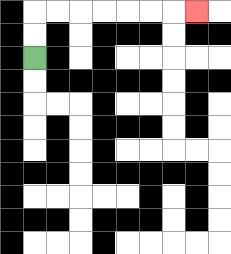{'start': '[1, 2]', 'end': '[8, 0]', 'path_directions': 'U,U,R,R,R,R,R,R,R', 'path_coordinates': '[[1, 2], [1, 1], [1, 0], [2, 0], [3, 0], [4, 0], [5, 0], [6, 0], [7, 0], [8, 0]]'}